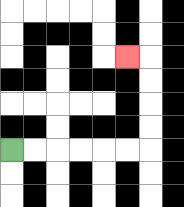{'start': '[0, 6]', 'end': '[5, 2]', 'path_directions': 'R,R,R,R,R,R,U,U,U,U,L', 'path_coordinates': '[[0, 6], [1, 6], [2, 6], [3, 6], [4, 6], [5, 6], [6, 6], [6, 5], [6, 4], [6, 3], [6, 2], [5, 2]]'}